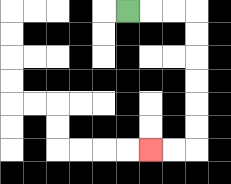{'start': '[5, 0]', 'end': '[6, 6]', 'path_directions': 'R,R,R,D,D,D,D,D,D,L,L', 'path_coordinates': '[[5, 0], [6, 0], [7, 0], [8, 0], [8, 1], [8, 2], [8, 3], [8, 4], [8, 5], [8, 6], [7, 6], [6, 6]]'}